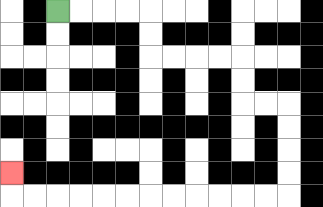{'start': '[2, 0]', 'end': '[0, 7]', 'path_directions': 'R,R,R,R,D,D,R,R,R,R,D,D,R,R,D,D,D,D,L,L,L,L,L,L,L,L,L,L,L,L,U', 'path_coordinates': '[[2, 0], [3, 0], [4, 0], [5, 0], [6, 0], [6, 1], [6, 2], [7, 2], [8, 2], [9, 2], [10, 2], [10, 3], [10, 4], [11, 4], [12, 4], [12, 5], [12, 6], [12, 7], [12, 8], [11, 8], [10, 8], [9, 8], [8, 8], [7, 8], [6, 8], [5, 8], [4, 8], [3, 8], [2, 8], [1, 8], [0, 8], [0, 7]]'}